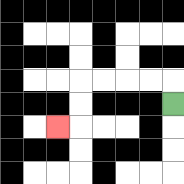{'start': '[7, 4]', 'end': '[2, 5]', 'path_directions': 'U,L,L,L,L,D,D,L', 'path_coordinates': '[[7, 4], [7, 3], [6, 3], [5, 3], [4, 3], [3, 3], [3, 4], [3, 5], [2, 5]]'}